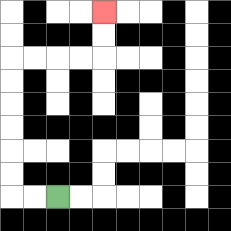{'start': '[2, 8]', 'end': '[4, 0]', 'path_directions': 'L,L,U,U,U,U,U,U,R,R,R,R,U,U', 'path_coordinates': '[[2, 8], [1, 8], [0, 8], [0, 7], [0, 6], [0, 5], [0, 4], [0, 3], [0, 2], [1, 2], [2, 2], [3, 2], [4, 2], [4, 1], [4, 0]]'}